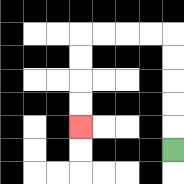{'start': '[7, 6]', 'end': '[3, 5]', 'path_directions': 'U,U,U,U,U,L,L,L,L,D,D,D,D', 'path_coordinates': '[[7, 6], [7, 5], [7, 4], [7, 3], [7, 2], [7, 1], [6, 1], [5, 1], [4, 1], [3, 1], [3, 2], [3, 3], [3, 4], [3, 5]]'}